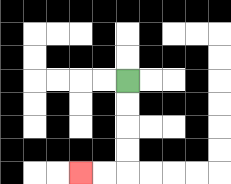{'start': '[5, 3]', 'end': '[3, 7]', 'path_directions': 'D,D,D,D,L,L', 'path_coordinates': '[[5, 3], [5, 4], [5, 5], [5, 6], [5, 7], [4, 7], [3, 7]]'}